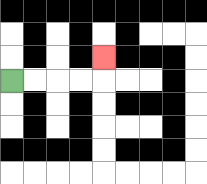{'start': '[0, 3]', 'end': '[4, 2]', 'path_directions': 'R,R,R,R,U', 'path_coordinates': '[[0, 3], [1, 3], [2, 3], [3, 3], [4, 3], [4, 2]]'}